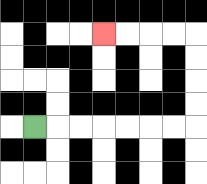{'start': '[1, 5]', 'end': '[4, 1]', 'path_directions': 'R,R,R,R,R,R,R,U,U,U,U,L,L,L,L', 'path_coordinates': '[[1, 5], [2, 5], [3, 5], [4, 5], [5, 5], [6, 5], [7, 5], [8, 5], [8, 4], [8, 3], [8, 2], [8, 1], [7, 1], [6, 1], [5, 1], [4, 1]]'}